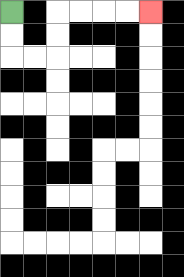{'start': '[0, 0]', 'end': '[6, 0]', 'path_directions': 'D,D,R,R,U,U,R,R,R,R', 'path_coordinates': '[[0, 0], [0, 1], [0, 2], [1, 2], [2, 2], [2, 1], [2, 0], [3, 0], [4, 0], [5, 0], [6, 0]]'}